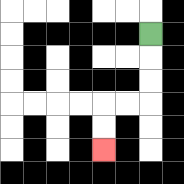{'start': '[6, 1]', 'end': '[4, 6]', 'path_directions': 'D,D,D,L,L,D,D', 'path_coordinates': '[[6, 1], [6, 2], [6, 3], [6, 4], [5, 4], [4, 4], [4, 5], [4, 6]]'}